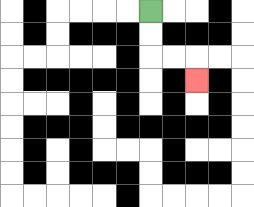{'start': '[6, 0]', 'end': '[8, 3]', 'path_directions': 'D,D,R,R,D', 'path_coordinates': '[[6, 0], [6, 1], [6, 2], [7, 2], [8, 2], [8, 3]]'}